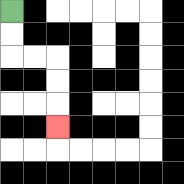{'start': '[0, 0]', 'end': '[2, 5]', 'path_directions': 'D,D,R,R,D,D,D', 'path_coordinates': '[[0, 0], [0, 1], [0, 2], [1, 2], [2, 2], [2, 3], [2, 4], [2, 5]]'}